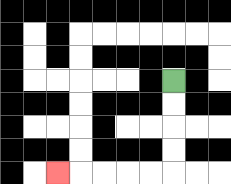{'start': '[7, 3]', 'end': '[2, 7]', 'path_directions': 'D,D,D,D,L,L,L,L,L', 'path_coordinates': '[[7, 3], [7, 4], [7, 5], [7, 6], [7, 7], [6, 7], [5, 7], [4, 7], [3, 7], [2, 7]]'}